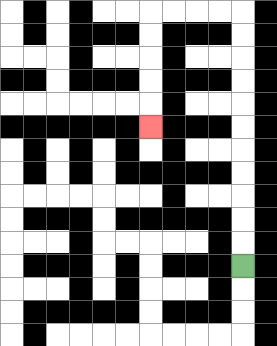{'start': '[10, 11]', 'end': '[6, 5]', 'path_directions': 'U,U,U,U,U,U,U,U,U,U,U,L,L,L,L,D,D,D,D,D', 'path_coordinates': '[[10, 11], [10, 10], [10, 9], [10, 8], [10, 7], [10, 6], [10, 5], [10, 4], [10, 3], [10, 2], [10, 1], [10, 0], [9, 0], [8, 0], [7, 0], [6, 0], [6, 1], [6, 2], [6, 3], [6, 4], [6, 5]]'}